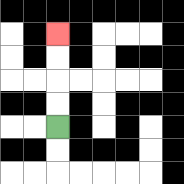{'start': '[2, 5]', 'end': '[2, 1]', 'path_directions': 'U,U,U,U', 'path_coordinates': '[[2, 5], [2, 4], [2, 3], [2, 2], [2, 1]]'}